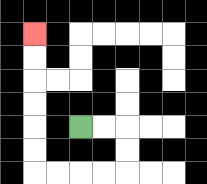{'start': '[3, 5]', 'end': '[1, 1]', 'path_directions': 'R,R,D,D,L,L,L,L,U,U,U,U,U,U', 'path_coordinates': '[[3, 5], [4, 5], [5, 5], [5, 6], [5, 7], [4, 7], [3, 7], [2, 7], [1, 7], [1, 6], [1, 5], [1, 4], [1, 3], [1, 2], [1, 1]]'}